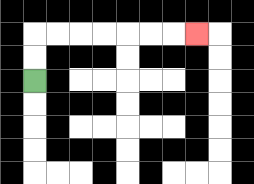{'start': '[1, 3]', 'end': '[8, 1]', 'path_directions': 'U,U,R,R,R,R,R,R,R', 'path_coordinates': '[[1, 3], [1, 2], [1, 1], [2, 1], [3, 1], [4, 1], [5, 1], [6, 1], [7, 1], [8, 1]]'}